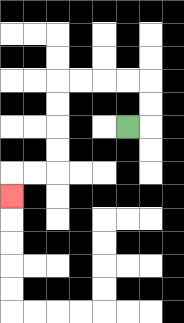{'start': '[5, 5]', 'end': '[0, 8]', 'path_directions': 'R,U,U,L,L,L,L,D,D,D,D,L,L,D', 'path_coordinates': '[[5, 5], [6, 5], [6, 4], [6, 3], [5, 3], [4, 3], [3, 3], [2, 3], [2, 4], [2, 5], [2, 6], [2, 7], [1, 7], [0, 7], [0, 8]]'}